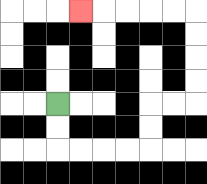{'start': '[2, 4]', 'end': '[3, 0]', 'path_directions': 'D,D,R,R,R,R,U,U,R,R,U,U,U,U,L,L,L,L,L', 'path_coordinates': '[[2, 4], [2, 5], [2, 6], [3, 6], [4, 6], [5, 6], [6, 6], [6, 5], [6, 4], [7, 4], [8, 4], [8, 3], [8, 2], [8, 1], [8, 0], [7, 0], [6, 0], [5, 0], [4, 0], [3, 0]]'}